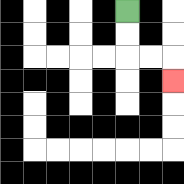{'start': '[5, 0]', 'end': '[7, 3]', 'path_directions': 'D,D,R,R,D', 'path_coordinates': '[[5, 0], [5, 1], [5, 2], [6, 2], [7, 2], [7, 3]]'}